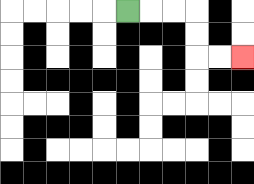{'start': '[5, 0]', 'end': '[10, 2]', 'path_directions': 'R,R,R,D,D,R,R', 'path_coordinates': '[[5, 0], [6, 0], [7, 0], [8, 0], [8, 1], [8, 2], [9, 2], [10, 2]]'}